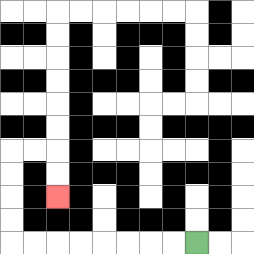{'start': '[8, 10]', 'end': '[2, 8]', 'path_directions': 'L,L,L,L,L,L,L,L,U,U,U,U,R,R,D,D', 'path_coordinates': '[[8, 10], [7, 10], [6, 10], [5, 10], [4, 10], [3, 10], [2, 10], [1, 10], [0, 10], [0, 9], [0, 8], [0, 7], [0, 6], [1, 6], [2, 6], [2, 7], [2, 8]]'}